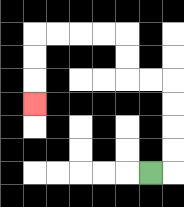{'start': '[6, 7]', 'end': '[1, 4]', 'path_directions': 'R,U,U,U,U,L,L,U,U,L,L,L,L,D,D,D', 'path_coordinates': '[[6, 7], [7, 7], [7, 6], [7, 5], [7, 4], [7, 3], [6, 3], [5, 3], [5, 2], [5, 1], [4, 1], [3, 1], [2, 1], [1, 1], [1, 2], [1, 3], [1, 4]]'}